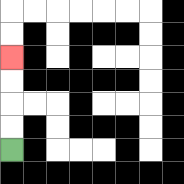{'start': '[0, 6]', 'end': '[0, 2]', 'path_directions': 'U,U,U,U', 'path_coordinates': '[[0, 6], [0, 5], [0, 4], [0, 3], [0, 2]]'}